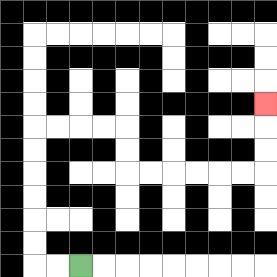{'start': '[3, 11]', 'end': '[11, 4]', 'path_directions': 'L,L,U,U,U,U,U,U,R,R,R,R,D,D,R,R,R,R,R,R,U,U,U', 'path_coordinates': '[[3, 11], [2, 11], [1, 11], [1, 10], [1, 9], [1, 8], [1, 7], [1, 6], [1, 5], [2, 5], [3, 5], [4, 5], [5, 5], [5, 6], [5, 7], [6, 7], [7, 7], [8, 7], [9, 7], [10, 7], [11, 7], [11, 6], [11, 5], [11, 4]]'}